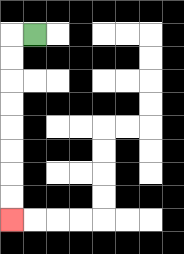{'start': '[1, 1]', 'end': '[0, 9]', 'path_directions': 'L,D,D,D,D,D,D,D,D', 'path_coordinates': '[[1, 1], [0, 1], [0, 2], [0, 3], [0, 4], [0, 5], [0, 6], [0, 7], [0, 8], [0, 9]]'}